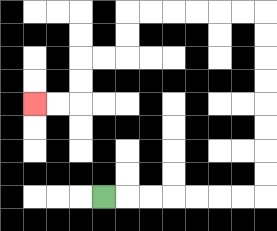{'start': '[4, 8]', 'end': '[1, 4]', 'path_directions': 'R,R,R,R,R,R,R,U,U,U,U,U,U,U,U,L,L,L,L,L,L,D,D,L,L,D,D,L,L', 'path_coordinates': '[[4, 8], [5, 8], [6, 8], [7, 8], [8, 8], [9, 8], [10, 8], [11, 8], [11, 7], [11, 6], [11, 5], [11, 4], [11, 3], [11, 2], [11, 1], [11, 0], [10, 0], [9, 0], [8, 0], [7, 0], [6, 0], [5, 0], [5, 1], [5, 2], [4, 2], [3, 2], [3, 3], [3, 4], [2, 4], [1, 4]]'}